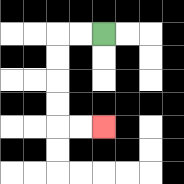{'start': '[4, 1]', 'end': '[4, 5]', 'path_directions': 'L,L,D,D,D,D,R,R', 'path_coordinates': '[[4, 1], [3, 1], [2, 1], [2, 2], [2, 3], [2, 4], [2, 5], [3, 5], [4, 5]]'}